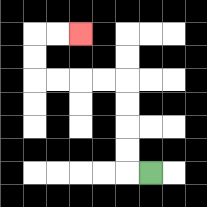{'start': '[6, 7]', 'end': '[3, 1]', 'path_directions': 'L,U,U,U,U,L,L,L,L,U,U,R,R', 'path_coordinates': '[[6, 7], [5, 7], [5, 6], [5, 5], [5, 4], [5, 3], [4, 3], [3, 3], [2, 3], [1, 3], [1, 2], [1, 1], [2, 1], [3, 1]]'}